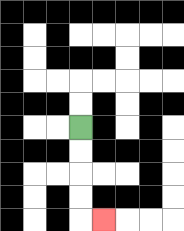{'start': '[3, 5]', 'end': '[4, 9]', 'path_directions': 'D,D,D,D,R', 'path_coordinates': '[[3, 5], [3, 6], [3, 7], [3, 8], [3, 9], [4, 9]]'}